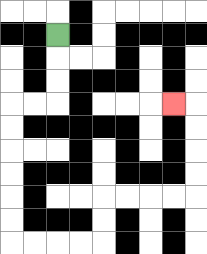{'start': '[2, 1]', 'end': '[7, 4]', 'path_directions': 'D,D,D,L,L,D,D,D,D,D,D,R,R,R,R,U,U,R,R,R,R,U,U,U,U,L', 'path_coordinates': '[[2, 1], [2, 2], [2, 3], [2, 4], [1, 4], [0, 4], [0, 5], [0, 6], [0, 7], [0, 8], [0, 9], [0, 10], [1, 10], [2, 10], [3, 10], [4, 10], [4, 9], [4, 8], [5, 8], [6, 8], [7, 8], [8, 8], [8, 7], [8, 6], [8, 5], [8, 4], [7, 4]]'}